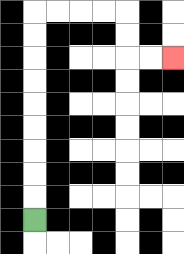{'start': '[1, 9]', 'end': '[7, 2]', 'path_directions': 'U,U,U,U,U,U,U,U,U,R,R,R,R,D,D,R,R', 'path_coordinates': '[[1, 9], [1, 8], [1, 7], [1, 6], [1, 5], [1, 4], [1, 3], [1, 2], [1, 1], [1, 0], [2, 0], [3, 0], [4, 0], [5, 0], [5, 1], [5, 2], [6, 2], [7, 2]]'}